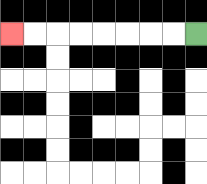{'start': '[8, 1]', 'end': '[0, 1]', 'path_directions': 'L,L,L,L,L,L,L,L', 'path_coordinates': '[[8, 1], [7, 1], [6, 1], [5, 1], [4, 1], [3, 1], [2, 1], [1, 1], [0, 1]]'}